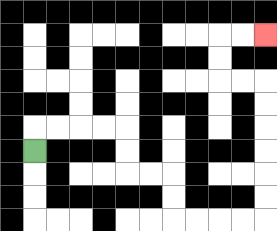{'start': '[1, 6]', 'end': '[11, 1]', 'path_directions': 'U,R,R,R,R,D,D,R,R,D,D,R,R,R,R,U,U,U,U,U,U,L,L,U,U,R,R', 'path_coordinates': '[[1, 6], [1, 5], [2, 5], [3, 5], [4, 5], [5, 5], [5, 6], [5, 7], [6, 7], [7, 7], [7, 8], [7, 9], [8, 9], [9, 9], [10, 9], [11, 9], [11, 8], [11, 7], [11, 6], [11, 5], [11, 4], [11, 3], [10, 3], [9, 3], [9, 2], [9, 1], [10, 1], [11, 1]]'}